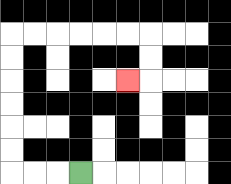{'start': '[3, 7]', 'end': '[5, 3]', 'path_directions': 'L,L,L,U,U,U,U,U,U,R,R,R,R,R,R,D,D,L', 'path_coordinates': '[[3, 7], [2, 7], [1, 7], [0, 7], [0, 6], [0, 5], [0, 4], [0, 3], [0, 2], [0, 1], [1, 1], [2, 1], [3, 1], [4, 1], [5, 1], [6, 1], [6, 2], [6, 3], [5, 3]]'}